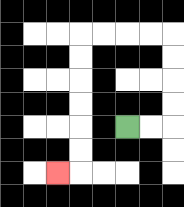{'start': '[5, 5]', 'end': '[2, 7]', 'path_directions': 'R,R,U,U,U,U,L,L,L,L,D,D,D,D,D,D,L', 'path_coordinates': '[[5, 5], [6, 5], [7, 5], [7, 4], [7, 3], [7, 2], [7, 1], [6, 1], [5, 1], [4, 1], [3, 1], [3, 2], [3, 3], [3, 4], [3, 5], [3, 6], [3, 7], [2, 7]]'}